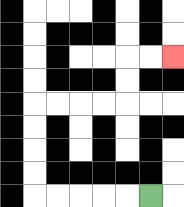{'start': '[6, 8]', 'end': '[7, 2]', 'path_directions': 'L,L,L,L,L,U,U,U,U,R,R,R,R,U,U,R,R', 'path_coordinates': '[[6, 8], [5, 8], [4, 8], [3, 8], [2, 8], [1, 8], [1, 7], [1, 6], [1, 5], [1, 4], [2, 4], [3, 4], [4, 4], [5, 4], [5, 3], [5, 2], [6, 2], [7, 2]]'}